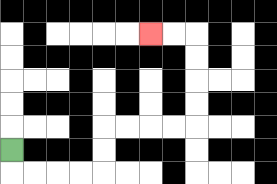{'start': '[0, 6]', 'end': '[6, 1]', 'path_directions': 'D,R,R,R,R,U,U,R,R,R,R,U,U,U,U,L,L', 'path_coordinates': '[[0, 6], [0, 7], [1, 7], [2, 7], [3, 7], [4, 7], [4, 6], [4, 5], [5, 5], [6, 5], [7, 5], [8, 5], [8, 4], [8, 3], [8, 2], [8, 1], [7, 1], [6, 1]]'}